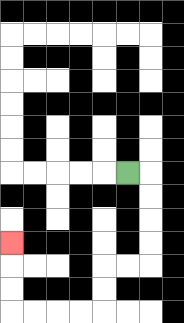{'start': '[5, 7]', 'end': '[0, 10]', 'path_directions': 'R,D,D,D,D,L,L,D,D,L,L,L,L,U,U,U', 'path_coordinates': '[[5, 7], [6, 7], [6, 8], [6, 9], [6, 10], [6, 11], [5, 11], [4, 11], [4, 12], [4, 13], [3, 13], [2, 13], [1, 13], [0, 13], [0, 12], [0, 11], [0, 10]]'}